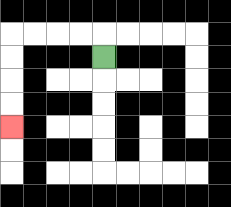{'start': '[4, 2]', 'end': '[0, 5]', 'path_directions': 'U,L,L,L,L,D,D,D,D', 'path_coordinates': '[[4, 2], [4, 1], [3, 1], [2, 1], [1, 1], [0, 1], [0, 2], [0, 3], [0, 4], [0, 5]]'}